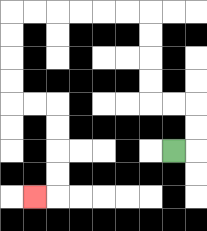{'start': '[7, 6]', 'end': '[1, 8]', 'path_directions': 'R,U,U,L,L,U,U,U,U,L,L,L,L,L,L,D,D,D,D,R,R,D,D,D,D,L', 'path_coordinates': '[[7, 6], [8, 6], [8, 5], [8, 4], [7, 4], [6, 4], [6, 3], [6, 2], [6, 1], [6, 0], [5, 0], [4, 0], [3, 0], [2, 0], [1, 0], [0, 0], [0, 1], [0, 2], [0, 3], [0, 4], [1, 4], [2, 4], [2, 5], [2, 6], [2, 7], [2, 8], [1, 8]]'}